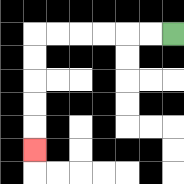{'start': '[7, 1]', 'end': '[1, 6]', 'path_directions': 'L,L,L,L,L,L,D,D,D,D,D', 'path_coordinates': '[[7, 1], [6, 1], [5, 1], [4, 1], [3, 1], [2, 1], [1, 1], [1, 2], [1, 3], [1, 4], [1, 5], [1, 6]]'}